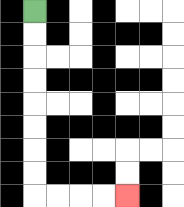{'start': '[1, 0]', 'end': '[5, 8]', 'path_directions': 'D,D,D,D,D,D,D,D,R,R,R,R', 'path_coordinates': '[[1, 0], [1, 1], [1, 2], [1, 3], [1, 4], [1, 5], [1, 6], [1, 7], [1, 8], [2, 8], [3, 8], [4, 8], [5, 8]]'}